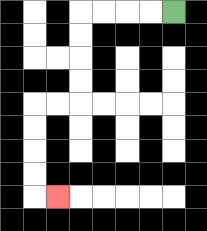{'start': '[7, 0]', 'end': '[2, 8]', 'path_directions': 'L,L,L,L,D,D,D,D,L,L,D,D,D,D,R', 'path_coordinates': '[[7, 0], [6, 0], [5, 0], [4, 0], [3, 0], [3, 1], [3, 2], [3, 3], [3, 4], [2, 4], [1, 4], [1, 5], [1, 6], [1, 7], [1, 8], [2, 8]]'}